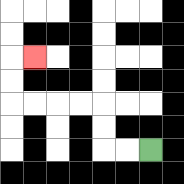{'start': '[6, 6]', 'end': '[1, 2]', 'path_directions': 'L,L,U,U,L,L,L,L,U,U,R', 'path_coordinates': '[[6, 6], [5, 6], [4, 6], [4, 5], [4, 4], [3, 4], [2, 4], [1, 4], [0, 4], [0, 3], [0, 2], [1, 2]]'}